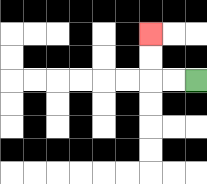{'start': '[8, 3]', 'end': '[6, 1]', 'path_directions': 'L,L,U,U', 'path_coordinates': '[[8, 3], [7, 3], [6, 3], [6, 2], [6, 1]]'}